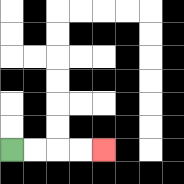{'start': '[0, 6]', 'end': '[4, 6]', 'path_directions': 'R,R,R,R', 'path_coordinates': '[[0, 6], [1, 6], [2, 6], [3, 6], [4, 6]]'}